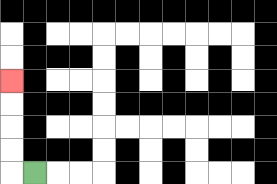{'start': '[1, 7]', 'end': '[0, 3]', 'path_directions': 'L,U,U,U,U', 'path_coordinates': '[[1, 7], [0, 7], [0, 6], [0, 5], [0, 4], [0, 3]]'}